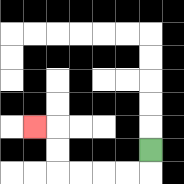{'start': '[6, 6]', 'end': '[1, 5]', 'path_directions': 'D,L,L,L,L,U,U,L', 'path_coordinates': '[[6, 6], [6, 7], [5, 7], [4, 7], [3, 7], [2, 7], [2, 6], [2, 5], [1, 5]]'}